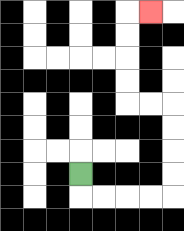{'start': '[3, 7]', 'end': '[6, 0]', 'path_directions': 'D,R,R,R,R,U,U,U,U,L,L,U,U,U,U,R', 'path_coordinates': '[[3, 7], [3, 8], [4, 8], [5, 8], [6, 8], [7, 8], [7, 7], [7, 6], [7, 5], [7, 4], [6, 4], [5, 4], [5, 3], [5, 2], [5, 1], [5, 0], [6, 0]]'}